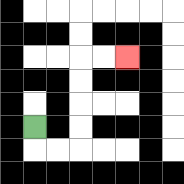{'start': '[1, 5]', 'end': '[5, 2]', 'path_directions': 'D,R,R,U,U,U,U,R,R', 'path_coordinates': '[[1, 5], [1, 6], [2, 6], [3, 6], [3, 5], [3, 4], [3, 3], [3, 2], [4, 2], [5, 2]]'}